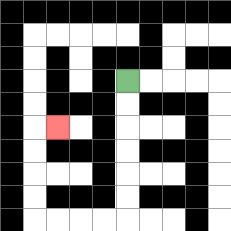{'start': '[5, 3]', 'end': '[2, 5]', 'path_directions': 'D,D,D,D,D,D,L,L,L,L,U,U,U,U,R', 'path_coordinates': '[[5, 3], [5, 4], [5, 5], [5, 6], [5, 7], [5, 8], [5, 9], [4, 9], [3, 9], [2, 9], [1, 9], [1, 8], [1, 7], [1, 6], [1, 5], [2, 5]]'}